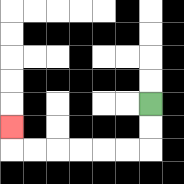{'start': '[6, 4]', 'end': '[0, 5]', 'path_directions': 'D,D,L,L,L,L,L,L,U', 'path_coordinates': '[[6, 4], [6, 5], [6, 6], [5, 6], [4, 6], [3, 6], [2, 6], [1, 6], [0, 6], [0, 5]]'}